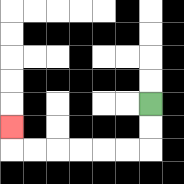{'start': '[6, 4]', 'end': '[0, 5]', 'path_directions': 'D,D,L,L,L,L,L,L,U', 'path_coordinates': '[[6, 4], [6, 5], [6, 6], [5, 6], [4, 6], [3, 6], [2, 6], [1, 6], [0, 6], [0, 5]]'}